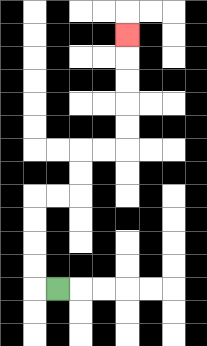{'start': '[2, 12]', 'end': '[5, 1]', 'path_directions': 'L,U,U,U,U,R,R,U,U,R,R,U,U,U,U,U', 'path_coordinates': '[[2, 12], [1, 12], [1, 11], [1, 10], [1, 9], [1, 8], [2, 8], [3, 8], [3, 7], [3, 6], [4, 6], [5, 6], [5, 5], [5, 4], [5, 3], [5, 2], [5, 1]]'}